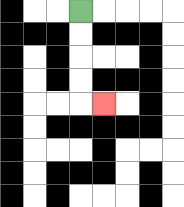{'start': '[3, 0]', 'end': '[4, 4]', 'path_directions': 'D,D,D,D,R', 'path_coordinates': '[[3, 0], [3, 1], [3, 2], [3, 3], [3, 4], [4, 4]]'}